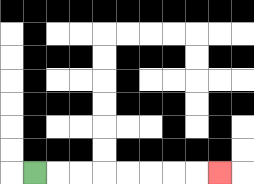{'start': '[1, 7]', 'end': '[9, 7]', 'path_directions': 'R,R,R,R,R,R,R,R', 'path_coordinates': '[[1, 7], [2, 7], [3, 7], [4, 7], [5, 7], [6, 7], [7, 7], [8, 7], [9, 7]]'}